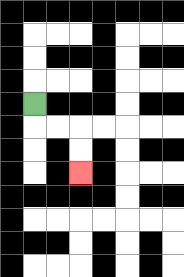{'start': '[1, 4]', 'end': '[3, 7]', 'path_directions': 'D,R,R,D,D', 'path_coordinates': '[[1, 4], [1, 5], [2, 5], [3, 5], [3, 6], [3, 7]]'}